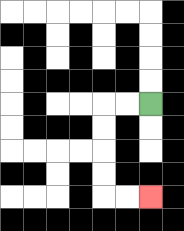{'start': '[6, 4]', 'end': '[6, 8]', 'path_directions': 'L,L,D,D,D,D,R,R', 'path_coordinates': '[[6, 4], [5, 4], [4, 4], [4, 5], [4, 6], [4, 7], [4, 8], [5, 8], [6, 8]]'}